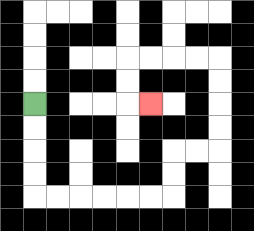{'start': '[1, 4]', 'end': '[6, 4]', 'path_directions': 'D,D,D,D,R,R,R,R,R,R,U,U,R,R,U,U,U,U,L,L,L,L,D,D,R', 'path_coordinates': '[[1, 4], [1, 5], [1, 6], [1, 7], [1, 8], [2, 8], [3, 8], [4, 8], [5, 8], [6, 8], [7, 8], [7, 7], [7, 6], [8, 6], [9, 6], [9, 5], [9, 4], [9, 3], [9, 2], [8, 2], [7, 2], [6, 2], [5, 2], [5, 3], [5, 4], [6, 4]]'}